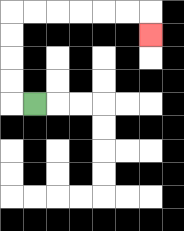{'start': '[1, 4]', 'end': '[6, 1]', 'path_directions': 'L,U,U,U,U,R,R,R,R,R,R,D', 'path_coordinates': '[[1, 4], [0, 4], [0, 3], [0, 2], [0, 1], [0, 0], [1, 0], [2, 0], [3, 0], [4, 0], [5, 0], [6, 0], [6, 1]]'}